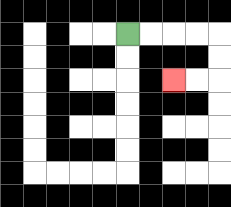{'start': '[5, 1]', 'end': '[7, 3]', 'path_directions': 'R,R,R,R,D,D,L,L', 'path_coordinates': '[[5, 1], [6, 1], [7, 1], [8, 1], [9, 1], [9, 2], [9, 3], [8, 3], [7, 3]]'}